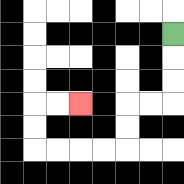{'start': '[7, 1]', 'end': '[3, 4]', 'path_directions': 'D,D,D,L,L,D,D,L,L,L,L,U,U,R,R', 'path_coordinates': '[[7, 1], [7, 2], [7, 3], [7, 4], [6, 4], [5, 4], [5, 5], [5, 6], [4, 6], [3, 6], [2, 6], [1, 6], [1, 5], [1, 4], [2, 4], [3, 4]]'}